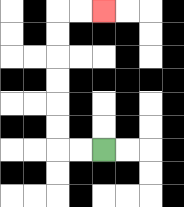{'start': '[4, 6]', 'end': '[4, 0]', 'path_directions': 'L,L,U,U,U,U,U,U,R,R', 'path_coordinates': '[[4, 6], [3, 6], [2, 6], [2, 5], [2, 4], [2, 3], [2, 2], [2, 1], [2, 0], [3, 0], [4, 0]]'}